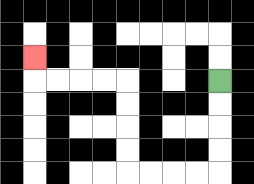{'start': '[9, 3]', 'end': '[1, 2]', 'path_directions': 'D,D,D,D,L,L,L,L,U,U,U,U,L,L,L,L,U', 'path_coordinates': '[[9, 3], [9, 4], [9, 5], [9, 6], [9, 7], [8, 7], [7, 7], [6, 7], [5, 7], [5, 6], [5, 5], [5, 4], [5, 3], [4, 3], [3, 3], [2, 3], [1, 3], [1, 2]]'}